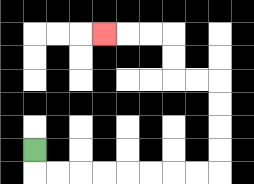{'start': '[1, 6]', 'end': '[4, 1]', 'path_directions': 'D,R,R,R,R,R,R,R,R,U,U,U,U,L,L,U,U,L,L,L', 'path_coordinates': '[[1, 6], [1, 7], [2, 7], [3, 7], [4, 7], [5, 7], [6, 7], [7, 7], [8, 7], [9, 7], [9, 6], [9, 5], [9, 4], [9, 3], [8, 3], [7, 3], [7, 2], [7, 1], [6, 1], [5, 1], [4, 1]]'}